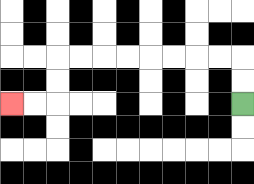{'start': '[10, 4]', 'end': '[0, 4]', 'path_directions': 'U,U,L,L,L,L,L,L,L,L,D,D,L,L', 'path_coordinates': '[[10, 4], [10, 3], [10, 2], [9, 2], [8, 2], [7, 2], [6, 2], [5, 2], [4, 2], [3, 2], [2, 2], [2, 3], [2, 4], [1, 4], [0, 4]]'}